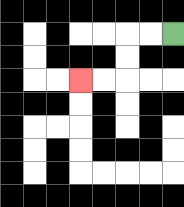{'start': '[7, 1]', 'end': '[3, 3]', 'path_directions': 'L,L,D,D,L,L', 'path_coordinates': '[[7, 1], [6, 1], [5, 1], [5, 2], [5, 3], [4, 3], [3, 3]]'}